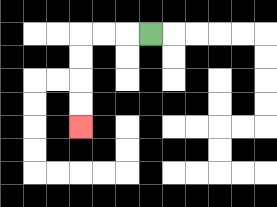{'start': '[6, 1]', 'end': '[3, 5]', 'path_directions': 'L,L,L,D,D,D,D', 'path_coordinates': '[[6, 1], [5, 1], [4, 1], [3, 1], [3, 2], [3, 3], [3, 4], [3, 5]]'}